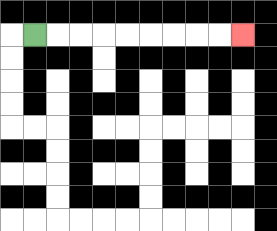{'start': '[1, 1]', 'end': '[10, 1]', 'path_directions': 'R,R,R,R,R,R,R,R,R', 'path_coordinates': '[[1, 1], [2, 1], [3, 1], [4, 1], [5, 1], [6, 1], [7, 1], [8, 1], [9, 1], [10, 1]]'}